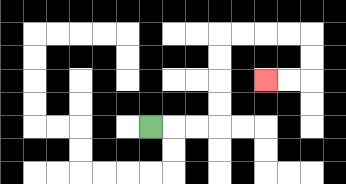{'start': '[6, 5]', 'end': '[11, 3]', 'path_directions': 'R,R,R,U,U,U,U,R,R,R,R,D,D,L,L', 'path_coordinates': '[[6, 5], [7, 5], [8, 5], [9, 5], [9, 4], [9, 3], [9, 2], [9, 1], [10, 1], [11, 1], [12, 1], [13, 1], [13, 2], [13, 3], [12, 3], [11, 3]]'}